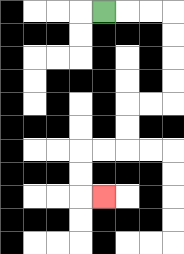{'start': '[4, 0]', 'end': '[4, 8]', 'path_directions': 'R,R,R,D,D,D,D,L,L,D,D,L,L,D,D,R', 'path_coordinates': '[[4, 0], [5, 0], [6, 0], [7, 0], [7, 1], [7, 2], [7, 3], [7, 4], [6, 4], [5, 4], [5, 5], [5, 6], [4, 6], [3, 6], [3, 7], [3, 8], [4, 8]]'}